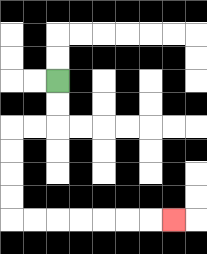{'start': '[2, 3]', 'end': '[7, 9]', 'path_directions': 'D,D,L,L,D,D,D,D,R,R,R,R,R,R,R', 'path_coordinates': '[[2, 3], [2, 4], [2, 5], [1, 5], [0, 5], [0, 6], [0, 7], [0, 8], [0, 9], [1, 9], [2, 9], [3, 9], [4, 9], [5, 9], [6, 9], [7, 9]]'}